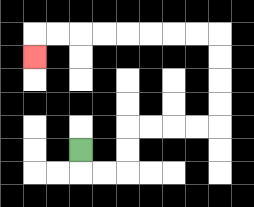{'start': '[3, 6]', 'end': '[1, 2]', 'path_directions': 'D,R,R,U,U,R,R,R,R,U,U,U,U,L,L,L,L,L,L,L,L,D', 'path_coordinates': '[[3, 6], [3, 7], [4, 7], [5, 7], [5, 6], [5, 5], [6, 5], [7, 5], [8, 5], [9, 5], [9, 4], [9, 3], [9, 2], [9, 1], [8, 1], [7, 1], [6, 1], [5, 1], [4, 1], [3, 1], [2, 1], [1, 1], [1, 2]]'}